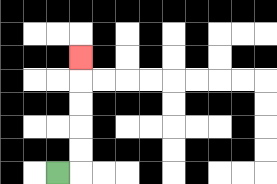{'start': '[2, 7]', 'end': '[3, 2]', 'path_directions': 'R,U,U,U,U,U', 'path_coordinates': '[[2, 7], [3, 7], [3, 6], [3, 5], [3, 4], [3, 3], [3, 2]]'}